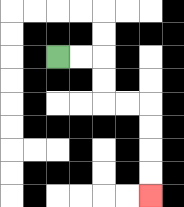{'start': '[2, 2]', 'end': '[6, 8]', 'path_directions': 'R,R,D,D,R,R,D,D,D,D', 'path_coordinates': '[[2, 2], [3, 2], [4, 2], [4, 3], [4, 4], [5, 4], [6, 4], [6, 5], [6, 6], [6, 7], [6, 8]]'}